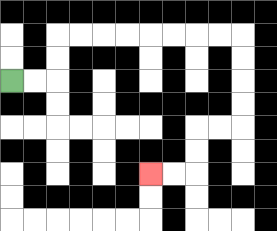{'start': '[0, 3]', 'end': '[6, 7]', 'path_directions': 'R,R,U,U,R,R,R,R,R,R,R,R,D,D,D,D,L,L,D,D,L,L', 'path_coordinates': '[[0, 3], [1, 3], [2, 3], [2, 2], [2, 1], [3, 1], [4, 1], [5, 1], [6, 1], [7, 1], [8, 1], [9, 1], [10, 1], [10, 2], [10, 3], [10, 4], [10, 5], [9, 5], [8, 5], [8, 6], [8, 7], [7, 7], [6, 7]]'}